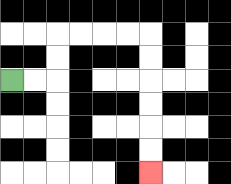{'start': '[0, 3]', 'end': '[6, 7]', 'path_directions': 'R,R,U,U,R,R,R,R,D,D,D,D,D,D', 'path_coordinates': '[[0, 3], [1, 3], [2, 3], [2, 2], [2, 1], [3, 1], [4, 1], [5, 1], [6, 1], [6, 2], [6, 3], [6, 4], [6, 5], [6, 6], [6, 7]]'}